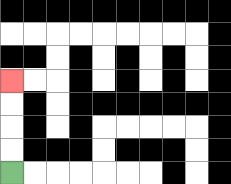{'start': '[0, 7]', 'end': '[0, 3]', 'path_directions': 'U,U,U,U', 'path_coordinates': '[[0, 7], [0, 6], [0, 5], [0, 4], [0, 3]]'}